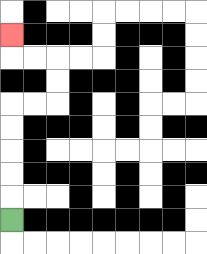{'start': '[0, 9]', 'end': '[0, 1]', 'path_directions': 'U,U,U,U,U,R,R,U,U,L,L,U', 'path_coordinates': '[[0, 9], [0, 8], [0, 7], [0, 6], [0, 5], [0, 4], [1, 4], [2, 4], [2, 3], [2, 2], [1, 2], [0, 2], [0, 1]]'}